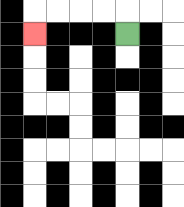{'start': '[5, 1]', 'end': '[1, 1]', 'path_directions': 'U,L,L,L,L,D', 'path_coordinates': '[[5, 1], [5, 0], [4, 0], [3, 0], [2, 0], [1, 0], [1, 1]]'}